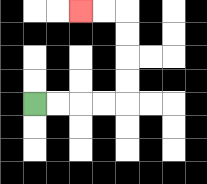{'start': '[1, 4]', 'end': '[3, 0]', 'path_directions': 'R,R,R,R,U,U,U,U,L,L', 'path_coordinates': '[[1, 4], [2, 4], [3, 4], [4, 4], [5, 4], [5, 3], [5, 2], [5, 1], [5, 0], [4, 0], [3, 0]]'}